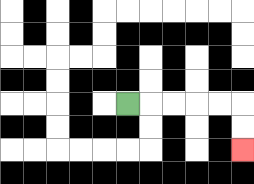{'start': '[5, 4]', 'end': '[10, 6]', 'path_directions': 'R,R,R,R,R,D,D', 'path_coordinates': '[[5, 4], [6, 4], [7, 4], [8, 4], [9, 4], [10, 4], [10, 5], [10, 6]]'}